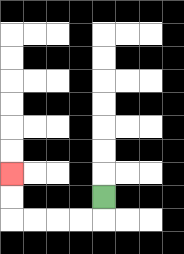{'start': '[4, 8]', 'end': '[0, 7]', 'path_directions': 'D,L,L,L,L,U,U', 'path_coordinates': '[[4, 8], [4, 9], [3, 9], [2, 9], [1, 9], [0, 9], [0, 8], [0, 7]]'}